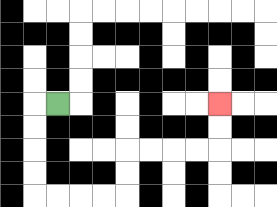{'start': '[2, 4]', 'end': '[9, 4]', 'path_directions': 'L,D,D,D,D,R,R,R,R,U,U,R,R,R,R,U,U', 'path_coordinates': '[[2, 4], [1, 4], [1, 5], [1, 6], [1, 7], [1, 8], [2, 8], [3, 8], [4, 8], [5, 8], [5, 7], [5, 6], [6, 6], [7, 6], [8, 6], [9, 6], [9, 5], [9, 4]]'}